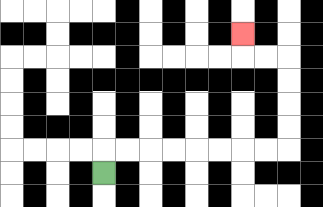{'start': '[4, 7]', 'end': '[10, 1]', 'path_directions': 'U,R,R,R,R,R,R,R,R,U,U,U,U,L,L,U', 'path_coordinates': '[[4, 7], [4, 6], [5, 6], [6, 6], [7, 6], [8, 6], [9, 6], [10, 6], [11, 6], [12, 6], [12, 5], [12, 4], [12, 3], [12, 2], [11, 2], [10, 2], [10, 1]]'}